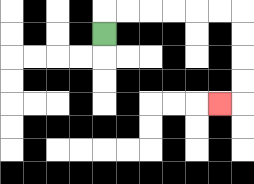{'start': '[4, 1]', 'end': '[9, 4]', 'path_directions': 'U,R,R,R,R,R,R,D,D,D,D,L', 'path_coordinates': '[[4, 1], [4, 0], [5, 0], [6, 0], [7, 0], [8, 0], [9, 0], [10, 0], [10, 1], [10, 2], [10, 3], [10, 4], [9, 4]]'}